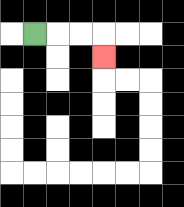{'start': '[1, 1]', 'end': '[4, 2]', 'path_directions': 'R,R,R,D', 'path_coordinates': '[[1, 1], [2, 1], [3, 1], [4, 1], [4, 2]]'}